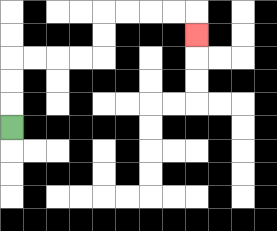{'start': '[0, 5]', 'end': '[8, 1]', 'path_directions': 'U,U,U,R,R,R,R,U,U,R,R,R,R,D', 'path_coordinates': '[[0, 5], [0, 4], [0, 3], [0, 2], [1, 2], [2, 2], [3, 2], [4, 2], [4, 1], [4, 0], [5, 0], [6, 0], [7, 0], [8, 0], [8, 1]]'}